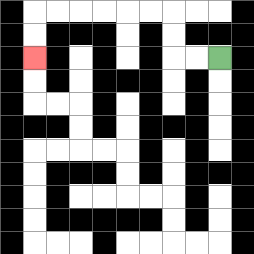{'start': '[9, 2]', 'end': '[1, 2]', 'path_directions': 'L,L,U,U,L,L,L,L,L,L,D,D', 'path_coordinates': '[[9, 2], [8, 2], [7, 2], [7, 1], [7, 0], [6, 0], [5, 0], [4, 0], [3, 0], [2, 0], [1, 0], [1, 1], [1, 2]]'}